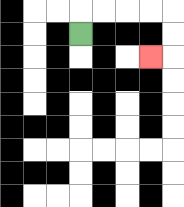{'start': '[3, 1]', 'end': '[6, 2]', 'path_directions': 'U,R,R,R,R,D,D,L', 'path_coordinates': '[[3, 1], [3, 0], [4, 0], [5, 0], [6, 0], [7, 0], [7, 1], [7, 2], [6, 2]]'}